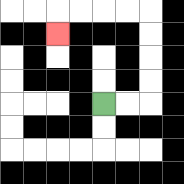{'start': '[4, 4]', 'end': '[2, 1]', 'path_directions': 'R,R,U,U,U,U,L,L,L,L,D', 'path_coordinates': '[[4, 4], [5, 4], [6, 4], [6, 3], [6, 2], [6, 1], [6, 0], [5, 0], [4, 0], [3, 0], [2, 0], [2, 1]]'}